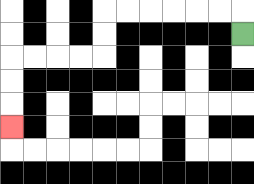{'start': '[10, 1]', 'end': '[0, 5]', 'path_directions': 'U,L,L,L,L,L,L,D,D,L,L,L,L,D,D,D', 'path_coordinates': '[[10, 1], [10, 0], [9, 0], [8, 0], [7, 0], [6, 0], [5, 0], [4, 0], [4, 1], [4, 2], [3, 2], [2, 2], [1, 2], [0, 2], [0, 3], [0, 4], [0, 5]]'}